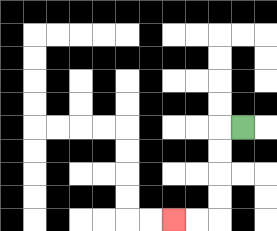{'start': '[10, 5]', 'end': '[7, 9]', 'path_directions': 'L,D,D,D,D,L,L', 'path_coordinates': '[[10, 5], [9, 5], [9, 6], [9, 7], [9, 8], [9, 9], [8, 9], [7, 9]]'}